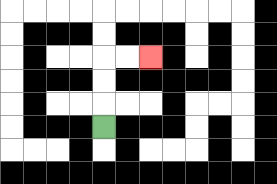{'start': '[4, 5]', 'end': '[6, 2]', 'path_directions': 'U,U,U,R,R', 'path_coordinates': '[[4, 5], [4, 4], [4, 3], [4, 2], [5, 2], [6, 2]]'}